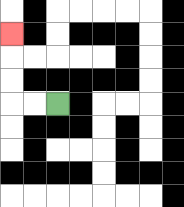{'start': '[2, 4]', 'end': '[0, 1]', 'path_directions': 'L,L,U,U,U', 'path_coordinates': '[[2, 4], [1, 4], [0, 4], [0, 3], [0, 2], [0, 1]]'}